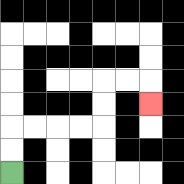{'start': '[0, 7]', 'end': '[6, 4]', 'path_directions': 'U,U,R,R,R,R,U,U,R,R,D', 'path_coordinates': '[[0, 7], [0, 6], [0, 5], [1, 5], [2, 5], [3, 5], [4, 5], [4, 4], [4, 3], [5, 3], [6, 3], [6, 4]]'}